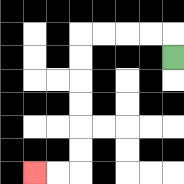{'start': '[7, 2]', 'end': '[1, 7]', 'path_directions': 'U,L,L,L,L,D,D,D,D,D,D,L,L', 'path_coordinates': '[[7, 2], [7, 1], [6, 1], [5, 1], [4, 1], [3, 1], [3, 2], [3, 3], [3, 4], [3, 5], [3, 6], [3, 7], [2, 7], [1, 7]]'}